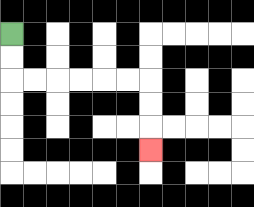{'start': '[0, 1]', 'end': '[6, 6]', 'path_directions': 'D,D,R,R,R,R,R,R,D,D,D', 'path_coordinates': '[[0, 1], [0, 2], [0, 3], [1, 3], [2, 3], [3, 3], [4, 3], [5, 3], [6, 3], [6, 4], [6, 5], [6, 6]]'}